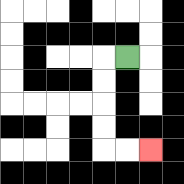{'start': '[5, 2]', 'end': '[6, 6]', 'path_directions': 'L,D,D,D,D,R,R', 'path_coordinates': '[[5, 2], [4, 2], [4, 3], [4, 4], [4, 5], [4, 6], [5, 6], [6, 6]]'}